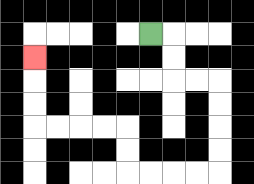{'start': '[6, 1]', 'end': '[1, 2]', 'path_directions': 'R,D,D,R,R,D,D,D,D,L,L,L,L,U,U,L,L,L,L,U,U,U', 'path_coordinates': '[[6, 1], [7, 1], [7, 2], [7, 3], [8, 3], [9, 3], [9, 4], [9, 5], [9, 6], [9, 7], [8, 7], [7, 7], [6, 7], [5, 7], [5, 6], [5, 5], [4, 5], [3, 5], [2, 5], [1, 5], [1, 4], [1, 3], [1, 2]]'}